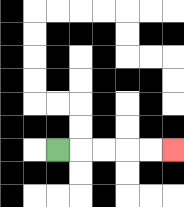{'start': '[2, 6]', 'end': '[7, 6]', 'path_directions': 'R,R,R,R,R', 'path_coordinates': '[[2, 6], [3, 6], [4, 6], [5, 6], [6, 6], [7, 6]]'}